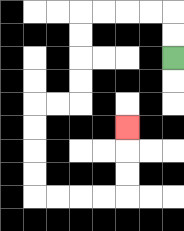{'start': '[7, 2]', 'end': '[5, 5]', 'path_directions': 'U,U,L,L,L,L,D,D,D,D,L,L,D,D,D,D,R,R,R,R,U,U,U', 'path_coordinates': '[[7, 2], [7, 1], [7, 0], [6, 0], [5, 0], [4, 0], [3, 0], [3, 1], [3, 2], [3, 3], [3, 4], [2, 4], [1, 4], [1, 5], [1, 6], [1, 7], [1, 8], [2, 8], [3, 8], [4, 8], [5, 8], [5, 7], [5, 6], [5, 5]]'}